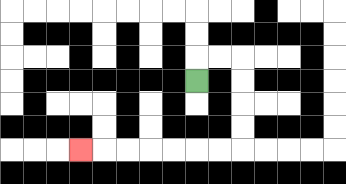{'start': '[8, 3]', 'end': '[3, 6]', 'path_directions': 'U,R,R,D,D,D,D,L,L,L,L,L,L,L', 'path_coordinates': '[[8, 3], [8, 2], [9, 2], [10, 2], [10, 3], [10, 4], [10, 5], [10, 6], [9, 6], [8, 6], [7, 6], [6, 6], [5, 6], [4, 6], [3, 6]]'}